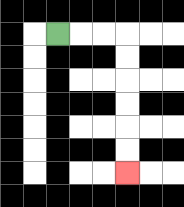{'start': '[2, 1]', 'end': '[5, 7]', 'path_directions': 'R,R,R,D,D,D,D,D,D', 'path_coordinates': '[[2, 1], [3, 1], [4, 1], [5, 1], [5, 2], [5, 3], [5, 4], [5, 5], [5, 6], [5, 7]]'}